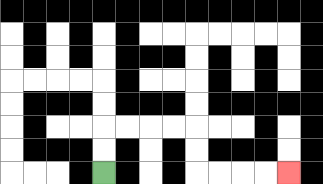{'start': '[4, 7]', 'end': '[12, 7]', 'path_directions': 'U,U,R,R,R,R,D,D,R,R,R,R', 'path_coordinates': '[[4, 7], [4, 6], [4, 5], [5, 5], [6, 5], [7, 5], [8, 5], [8, 6], [8, 7], [9, 7], [10, 7], [11, 7], [12, 7]]'}